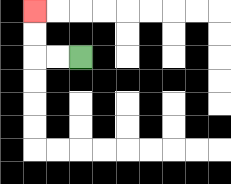{'start': '[3, 2]', 'end': '[1, 0]', 'path_directions': 'L,L,U,U', 'path_coordinates': '[[3, 2], [2, 2], [1, 2], [1, 1], [1, 0]]'}